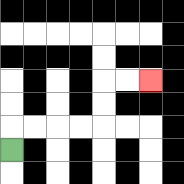{'start': '[0, 6]', 'end': '[6, 3]', 'path_directions': 'U,R,R,R,R,U,U,R,R', 'path_coordinates': '[[0, 6], [0, 5], [1, 5], [2, 5], [3, 5], [4, 5], [4, 4], [4, 3], [5, 3], [6, 3]]'}